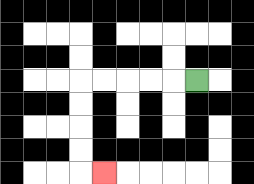{'start': '[8, 3]', 'end': '[4, 7]', 'path_directions': 'L,L,L,L,L,D,D,D,D,R', 'path_coordinates': '[[8, 3], [7, 3], [6, 3], [5, 3], [4, 3], [3, 3], [3, 4], [3, 5], [3, 6], [3, 7], [4, 7]]'}